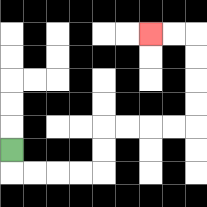{'start': '[0, 6]', 'end': '[6, 1]', 'path_directions': 'D,R,R,R,R,U,U,R,R,R,R,U,U,U,U,L,L', 'path_coordinates': '[[0, 6], [0, 7], [1, 7], [2, 7], [3, 7], [4, 7], [4, 6], [4, 5], [5, 5], [6, 5], [7, 5], [8, 5], [8, 4], [8, 3], [8, 2], [8, 1], [7, 1], [6, 1]]'}